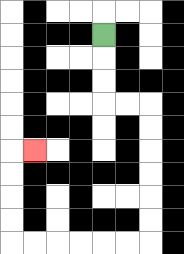{'start': '[4, 1]', 'end': '[1, 6]', 'path_directions': 'D,D,D,R,R,D,D,D,D,D,D,L,L,L,L,L,L,U,U,U,U,R', 'path_coordinates': '[[4, 1], [4, 2], [4, 3], [4, 4], [5, 4], [6, 4], [6, 5], [6, 6], [6, 7], [6, 8], [6, 9], [6, 10], [5, 10], [4, 10], [3, 10], [2, 10], [1, 10], [0, 10], [0, 9], [0, 8], [0, 7], [0, 6], [1, 6]]'}